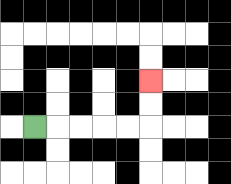{'start': '[1, 5]', 'end': '[6, 3]', 'path_directions': 'R,R,R,R,R,U,U', 'path_coordinates': '[[1, 5], [2, 5], [3, 5], [4, 5], [5, 5], [6, 5], [6, 4], [6, 3]]'}